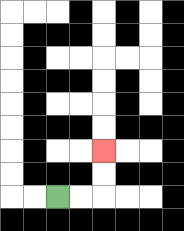{'start': '[2, 8]', 'end': '[4, 6]', 'path_directions': 'R,R,U,U', 'path_coordinates': '[[2, 8], [3, 8], [4, 8], [4, 7], [4, 6]]'}